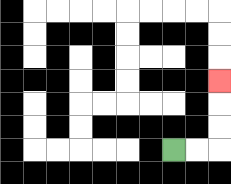{'start': '[7, 6]', 'end': '[9, 3]', 'path_directions': 'R,R,U,U,U', 'path_coordinates': '[[7, 6], [8, 6], [9, 6], [9, 5], [9, 4], [9, 3]]'}